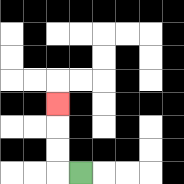{'start': '[3, 7]', 'end': '[2, 4]', 'path_directions': 'L,U,U,U', 'path_coordinates': '[[3, 7], [2, 7], [2, 6], [2, 5], [2, 4]]'}